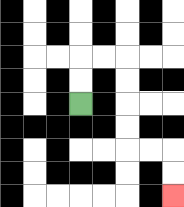{'start': '[3, 4]', 'end': '[7, 8]', 'path_directions': 'U,U,R,R,D,D,D,D,R,R,D,D', 'path_coordinates': '[[3, 4], [3, 3], [3, 2], [4, 2], [5, 2], [5, 3], [5, 4], [5, 5], [5, 6], [6, 6], [7, 6], [7, 7], [7, 8]]'}